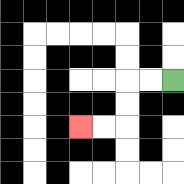{'start': '[7, 3]', 'end': '[3, 5]', 'path_directions': 'L,L,D,D,L,L', 'path_coordinates': '[[7, 3], [6, 3], [5, 3], [5, 4], [5, 5], [4, 5], [3, 5]]'}